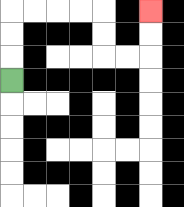{'start': '[0, 3]', 'end': '[6, 0]', 'path_directions': 'U,U,U,R,R,R,R,D,D,R,R,U,U', 'path_coordinates': '[[0, 3], [0, 2], [0, 1], [0, 0], [1, 0], [2, 0], [3, 0], [4, 0], [4, 1], [4, 2], [5, 2], [6, 2], [6, 1], [6, 0]]'}